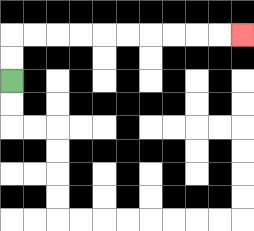{'start': '[0, 3]', 'end': '[10, 1]', 'path_directions': 'U,U,R,R,R,R,R,R,R,R,R,R', 'path_coordinates': '[[0, 3], [0, 2], [0, 1], [1, 1], [2, 1], [3, 1], [4, 1], [5, 1], [6, 1], [7, 1], [8, 1], [9, 1], [10, 1]]'}